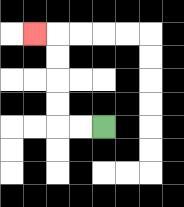{'start': '[4, 5]', 'end': '[1, 1]', 'path_directions': 'L,L,U,U,U,U,L', 'path_coordinates': '[[4, 5], [3, 5], [2, 5], [2, 4], [2, 3], [2, 2], [2, 1], [1, 1]]'}